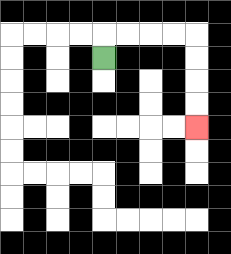{'start': '[4, 2]', 'end': '[8, 5]', 'path_directions': 'U,R,R,R,R,D,D,D,D', 'path_coordinates': '[[4, 2], [4, 1], [5, 1], [6, 1], [7, 1], [8, 1], [8, 2], [8, 3], [8, 4], [8, 5]]'}